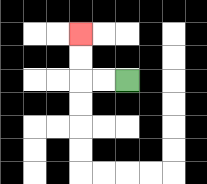{'start': '[5, 3]', 'end': '[3, 1]', 'path_directions': 'L,L,U,U', 'path_coordinates': '[[5, 3], [4, 3], [3, 3], [3, 2], [3, 1]]'}